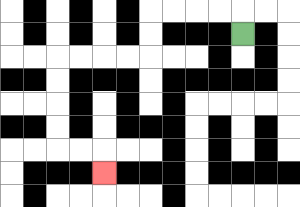{'start': '[10, 1]', 'end': '[4, 7]', 'path_directions': 'U,L,L,L,L,D,D,L,L,L,L,D,D,D,D,R,R,D', 'path_coordinates': '[[10, 1], [10, 0], [9, 0], [8, 0], [7, 0], [6, 0], [6, 1], [6, 2], [5, 2], [4, 2], [3, 2], [2, 2], [2, 3], [2, 4], [2, 5], [2, 6], [3, 6], [4, 6], [4, 7]]'}